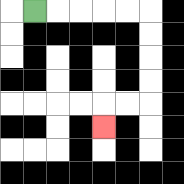{'start': '[1, 0]', 'end': '[4, 5]', 'path_directions': 'R,R,R,R,R,D,D,D,D,L,L,D', 'path_coordinates': '[[1, 0], [2, 0], [3, 0], [4, 0], [5, 0], [6, 0], [6, 1], [6, 2], [6, 3], [6, 4], [5, 4], [4, 4], [4, 5]]'}